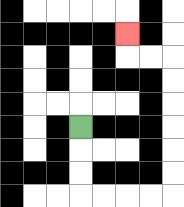{'start': '[3, 5]', 'end': '[5, 1]', 'path_directions': 'D,D,D,R,R,R,R,U,U,U,U,U,U,L,L,U', 'path_coordinates': '[[3, 5], [3, 6], [3, 7], [3, 8], [4, 8], [5, 8], [6, 8], [7, 8], [7, 7], [7, 6], [7, 5], [7, 4], [7, 3], [7, 2], [6, 2], [5, 2], [5, 1]]'}